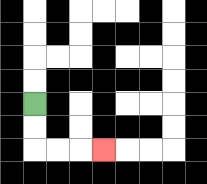{'start': '[1, 4]', 'end': '[4, 6]', 'path_directions': 'D,D,R,R,R', 'path_coordinates': '[[1, 4], [1, 5], [1, 6], [2, 6], [3, 6], [4, 6]]'}